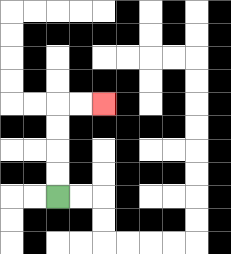{'start': '[2, 8]', 'end': '[4, 4]', 'path_directions': 'U,U,U,U,R,R', 'path_coordinates': '[[2, 8], [2, 7], [2, 6], [2, 5], [2, 4], [3, 4], [4, 4]]'}